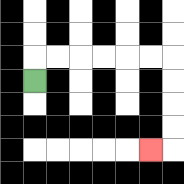{'start': '[1, 3]', 'end': '[6, 6]', 'path_directions': 'U,R,R,R,R,R,R,D,D,D,D,L', 'path_coordinates': '[[1, 3], [1, 2], [2, 2], [3, 2], [4, 2], [5, 2], [6, 2], [7, 2], [7, 3], [7, 4], [7, 5], [7, 6], [6, 6]]'}